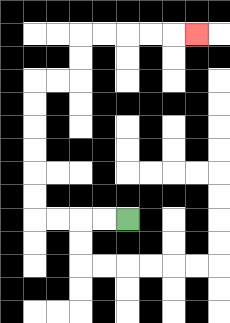{'start': '[5, 9]', 'end': '[8, 1]', 'path_directions': 'L,L,L,L,U,U,U,U,U,U,R,R,U,U,R,R,R,R,R', 'path_coordinates': '[[5, 9], [4, 9], [3, 9], [2, 9], [1, 9], [1, 8], [1, 7], [1, 6], [1, 5], [1, 4], [1, 3], [2, 3], [3, 3], [3, 2], [3, 1], [4, 1], [5, 1], [6, 1], [7, 1], [8, 1]]'}